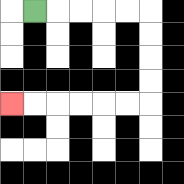{'start': '[1, 0]', 'end': '[0, 4]', 'path_directions': 'R,R,R,R,R,D,D,D,D,L,L,L,L,L,L', 'path_coordinates': '[[1, 0], [2, 0], [3, 0], [4, 0], [5, 0], [6, 0], [6, 1], [6, 2], [6, 3], [6, 4], [5, 4], [4, 4], [3, 4], [2, 4], [1, 4], [0, 4]]'}